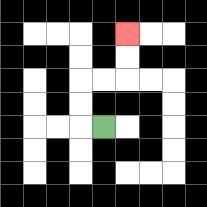{'start': '[4, 5]', 'end': '[5, 1]', 'path_directions': 'L,U,U,R,R,U,U', 'path_coordinates': '[[4, 5], [3, 5], [3, 4], [3, 3], [4, 3], [5, 3], [5, 2], [5, 1]]'}